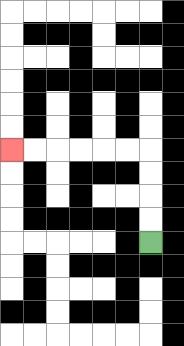{'start': '[6, 10]', 'end': '[0, 6]', 'path_directions': 'U,U,U,U,L,L,L,L,L,L', 'path_coordinates': '[[6, 10], [6, 9], [6, 8], [6, 7], [6, 6], [5, 6], [4, 6], [3, 6], [2, 6], [1, 6], [0, 6]]'}